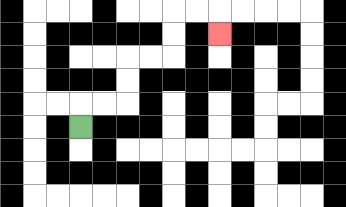{'start': '[3, 5]', 'end': '[9, 1]', 'path_directions': 'U,R,R,U,U,R,R,U,U,R,R,D', 'path_coordinates': '[[3, 5], [3, 4], [4, 4], [5, 4], [5, 3], [5, 2], [6, 2], [7, 2], [7, 1], [7, 0], [8, 0], [9, 0], [9, 1]]'}